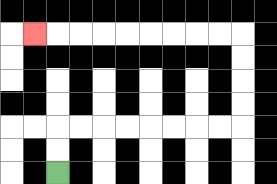{'start': '[2, 7]', 'end': '[1, 1]', 'path_directions': 'U,U,R,R,R,R,R,R,R,R,U,U,U,U,L,L,L,L,L,L,L,L,L', 'path_coordinates': '[[2, 7], [2, 6], [2, 5], [3, 5], [4, 5], [5, 5], [6, 5], [7, 5], [8, 5], [9, 5], [10, 5], [10, 4], [10, 3], [10, 2], [10, 1], [9, 1], [8, 1], [7, 1], [6, 1], [5, 1], [4, 1], [3, 1], [2, 1], [1, 1]]'}